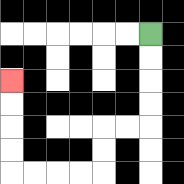{'start': '[6, 1]', 'end': '[0, 3]', 'path_directions': 'D,D,D,D,L,L,D,D,L,L,L,L,U,U,U,U', 'path_coordinates': '[[6, 1], [6, 2], [6, 3], [6, 4], [6, 5], [5, 5], [4, 5], [4, 6], [4, 7], [3, 7], [2, 7], [1, 7], [0, 7], [0, 6], [0, 5], [0, 4], [0, 3]]'}